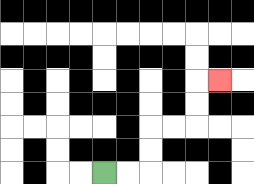{'start': '[4, 7]', 'end': '[9, 3]', 'path_directions': 'R,R,U,U,R,R,U,U,R', 'path_coordinates': '[[4, 7], [5, 7], [6, 7], [6, 6], [6, 5], [7, 5], [8, 5], [8, 4], [8, 3], [9, 3]]'}